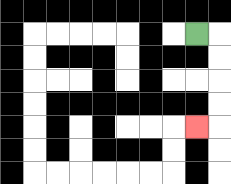{'start': '[8, 1]', 'end': '[8, 5]', 'path_directions': 'R,D,D,D,D,L', 'path_coordinates': '[[8, 1], [9, 1], [9, 2], [9, 3], [9, 4], [9, 5], [8, 5]]'}